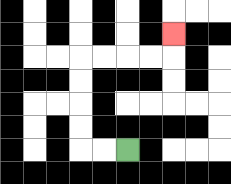{'start': '[5, 6]', 'end': '[7, 1]', 'path_directions': 'L,L,U,U,U,U,R,R,R,R,U', 'path_coordinates': '[[5, 6], [4, 6], [3, 6], [3, 5], [3, 4], [3, 3], [3, 2], [4, 2], [5, 2], [6, 2], [7, 2], [7, 1]]'}